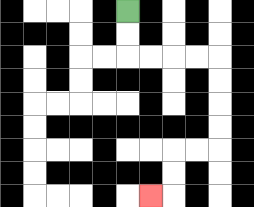{'start': '[5, 0]', 'end': '[6, 8]', 'path_directions': 'D,D,R,R,R,R,D,D,D,D,L,L,D,D,L', 'path_coordinates': '[[5, 0], [5, 1], [5, 2], [6, 2], [7, 2], [8, 2], [9, 2], [9, 3], [9, 4], [9, 5], [9, 6], [8, 6], [7, 6], [7, 7], [7, 8], [6, 8]]'}